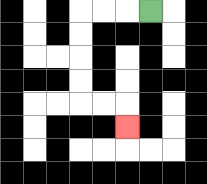{'start': '[6, 0]', 'end': '[5, 5]', 'path_directions': 'L,L,L,D,D,D,D,R,R,D', 'path_coordinates': '[[6, 0], [5, 0], [4, 0], [3, 0], [3, 1], [3, 2], [3, 3], [3, 4], [4, 4], [5, 4], [5, 5]]'}